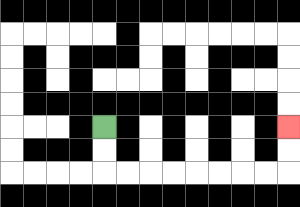{'start': '[4, 5]', 'end': '[12, 5]', 'path_directions': 'D,D,R,R,R,R,R,R,R,R,U,U', 'path_coordinates': '[[4, 5], [4, 6], [4, 7], [5, 7], [6, 7], [7, 7], [8, 7], [9, 7], [10, 7], [11, 7], [12, 7], [12, 6], [12, 5]]'}